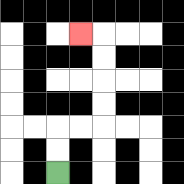{'start': '[2, 7]', 'end': '[3, 1]', 'path_directions': 'U,U,R,R,U,U,U,U,L', 'path_coordinates': '[[2, 7], [2, 6], [2, 5], [3, 5], [4, 5], [4, 4], [4, 3], [4, 2], [4, 1], [3, 1]]'}